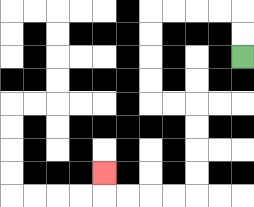{'start': '[10, 2]', 'end': '[4, 7]', 'path_directions': 'U,U,L,L,L,L,D,D,D,D,R,R,D,D,D,D,L,L,L,L,U', 'path_coordinates': '[[10, 2], [10, 1], [10, 0], [9, 0], [8, 0], [7, 0], [6, 0], [6, 1], [6, 2], [6, 3], [6, 4], [7, 4], [8, 4], [8, 5], [8, 6], [8, 7], [8, 8], [7, 8], [6, 8], [5, 8], [4, 8], [4, 7]]'}